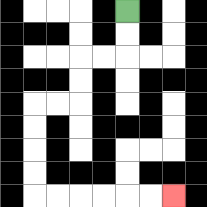{'start': '[5, 0]', 'end': '[7, 8]', 'path_directions': 'D,D,L,L,D,D,L,L,D,D,D,D,R,R,R,R,R,R', 'path_coordinates': '[[5, 0], [5, 1], [5, 2], [4, 2], [3, 2], [3, 3], [3, 4], [2, 4], [1, 4], [1, 5], [1, 6], [1, 7], [1, 8], [2, 8], [3, 8], [4, 8], [5, 8], [6, 8], [7, 8]]'}